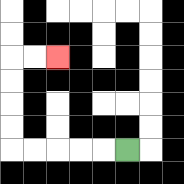{'start': '[5, 6]', 'end': '[2, 2]', 'path_directions': 'L,L,L,L,L,U,U,U,U,R,R', 'path_coordinates': '[[5, 6], [4, 6], [3, 6], [2, 6], [1, 6], [0, 6], [0, 5], [0, 4], [0, 3], [0, 2], [1, 2], [2, 2]]'}